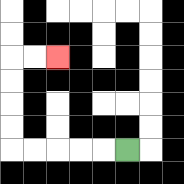{'start': '[5, 6]', 'end': '[2, 2]', 'path_directions': 'L,L,L,L,L,U,U,U,U,R,R', 'path_coordinates': '[[5, 6], [4, 6], [3, 6], [2, 6], [1, 6], [0, 6], [0, 5], [0, 4], [0, 3], [0, 2], [1, 2], [2, 2]]'}